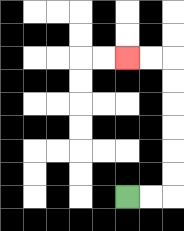{'start': '[5, 8]', 'end': '[5, 2]', 'path_directions': 'R,R,U,U,U,U,U,U,L,L', 'path_coordinates': '[[5, 8], [6, 8], [7, 8], [7, 7], [7, 6], [7, 5], [7, 4], [7, 3], [7, 2], [6, 2], [5, 2]]'}